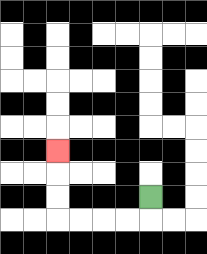{'start': '[6, 8]', 'end': '[2, 6]', 'path_directions': 'D,L,L,L,L,U,U,U', 'path_coordinates': '[[6, 8], [6, 9], [5, 9], [4, 9], [3, 9], [2, 9], [2, 8], [2, 7], [2, 6]]'}